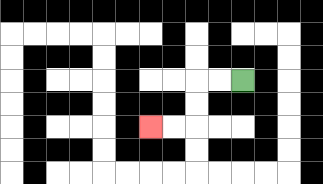{'start': '[10, 3]', 'end': '[6, 5]', 'path_directions': 'L,L,D,D,L,L', 'path_coordinates': '[[10, 3], [9, 3], [8, 3], [8, 4], [8, 5], [7, 5], [6, 5]]'}